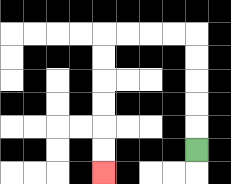{'start': '[8, 6]', 'end': '[4, 7]', 'path_directions': 'U,U,U,U,U,L,L,L,L,D,D,D,D,D,D', 'path_coordinates': '[[8, 6], [8, 5], [8, 4], [8, 3], [8, 2], [8, 1], [7, 1], [6, 1], [5, 1], [4, 1], [4, 2], [4, 3], [4, 4], [4, 5], [4, 6], [4, 7]]'}